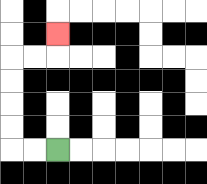{'start': '[2, 6]', 'end': '[2, 1]', 'path_directions': 'L,L,U,U,U,U,R,R,U', 'path_coordinates': '[[2, 6], [1, 6], [0, 6], [0, 5], [0, 4], [0, 3], [0, 2], [1, 2], [2, 2], [2, 1]]'}